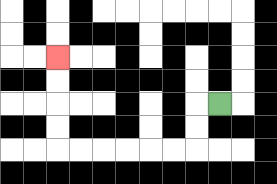{'start': '[9, 4]', 'end': '[2, 2]', 'path_directions': 'L,D,D,L,L,L,L,L,L,U,U,U,U', 'path_coordinates': '[[9, 4], [8, 4], [8, 5], [8, 6], [7, 6], [6, 6], [5, 6], [4, 6], [3, 6], [2, 6], [2, 5], [2, 4], [2, 3], [2, 2]]'}